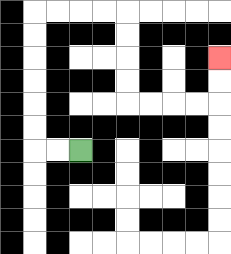{'start': '[3, 6]', 'end': '[9, 2]', 'path_directions': 'L,L,U,U,U,U,U,U,R,R,R,R,D,D,D,D,R,R,R,R,U,U', 'path_coordinates': '[[3, 6], [2, 6], [1, 6], [1, 5], [1, 4], [1, 3], [1, 2], [1, 1], [1, 0], [2, 0], [3, 0], [4, 0], [5, 0], [5, 1], [5, 2], [5, 3], [5, 4], [6, 4], [7, 4], [8, 4], [9, 4], [9, 3], [9, 2]]'}